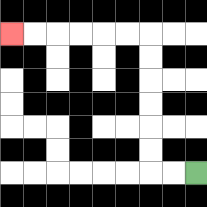{'start': '[8, 7]', 'end': '[0, 1]', 'path_directions': 'L,L,U,U,U,U,U,U,L,L,L,L,L,L', 'path_coordinates': '[[8, 7], [7, 7], [6, 7], [6, 6], [6, 5], [6, 4], [6, 3], [6, 2], [6, 1], [5, 1], [4, 1], [3, 1], [2, 1], [1, 1], [0, 1]]'}